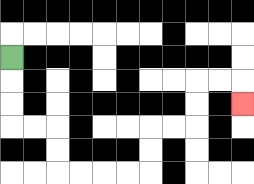{'start': '[0, 2]', 'end': '[10, 4]', 'path_directions': 'D,D,D,R,R,D,D,R,R,R,R,U,U,R,R,U,U,R,R,D', 'path_coordinates': '[[0, 2], [0, 3], [0, 4], [0, 5], [1, 5], [2, 5], [2, 6], [2, 7], [3, 7], [4, 7], [5, 7], [6, 7], [6, 6], [6, 5], [7, 5], [8, 5], [8, 4], [8, 3], [9, 3], [10, 3], [10, 4]]'}